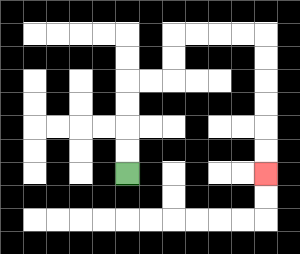{'start': '[5, 7]', 'end': '[11, 7]', 'path_directions': 'U,U,U,U,R,R,U,U,R,R,R,R,D,D,D,D,D,D', 'path_coordinates': '[[5, 7], [5, 6], [5, 5], [5, 4], [5, 3], [6, 3], [7, 3], [7, 2], [7, 1], [8, 1], [9, 1], [10, 1], [11, 1], [11, 2], [11, 3], [11, 4], [11, 5], [11, 6], [11, 7]]'}